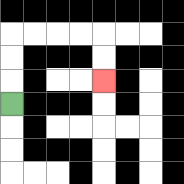{'start': '[0, 4]', 'end': '[4, 3]', 'path_directions': 'U,U,U,R,R,R,R,D,D', 'path_coordinates': '[[0, 4], [0, 3], [0, 2], [0, 1], [1, 1], [2, 1], [3, 1], [4, 1], [4, 2], [4, 3]]'}